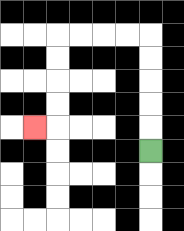{'start': '[6, 6]', 'end': '[1, 5]', 'path_directions': 'U,U,U,U,U,L,L,L,L,D,D,D,D,L', 'path_coordinates': '[[6, 6], [6, 5], [6, 4], [6, 3], [6, 2], [6, 1], [5, 1], [4, 1], [3, 1], [2, 1], [2, 2], [2, 3], [2, 4], [2, 5], [1, 5]]'}